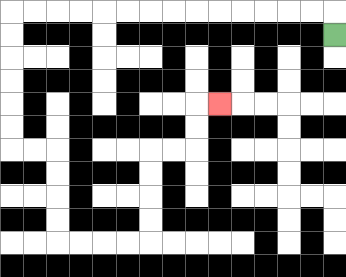{'start': '[14, 1]', 'end': '[9, 4]', 'path_directions': 'U,L,L,L,L,L,L,L,L,L,L,L,L,L,L,D,D,D,D,D,D,R,R,D,D,D,D,R,R,R,R,U,U,U,U,R,R,U,U,R', 'path_coordinates': '[[14, 1], [14, 0], [13, 0], [12, 0], [11, 0], [10, 0], [9, 0], [8, 0], [7, 0], [6, 0], [5, 0], [4, 0], [3, 0], [2, 0], [1, 0], [0, 0], [0, 1], [0, 2], [0, 3], [0, 4], [0, 5], [0, 6], [1, 6], [2, 6], [2, 7], [2, 8], [2, 9], [2, 10], [3, 10], [4, 10], [5, 10], [6, 10], [6, 9], [6, 8], [6, 7], [6, 6], [7, 6], [8, 6], [8, 5], [8, 4], [9, 4]]'}